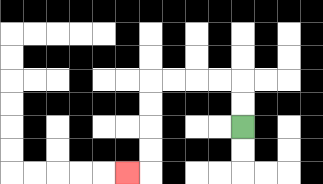{'start': '[10, 5]', 'end': '[5, 7]', 'path_directions': 'U,U,L,L,L,L,D,D,D,D,L', 'path_coordinates': '[[10, 5], [10, 4], [10, 3], [9, 3], [8, 3], [7, 3], [6, 3], [6, 4], [6, 5], [6, 6], [6, 7], [5, 7]]'}